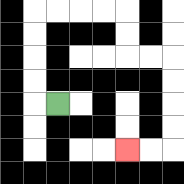{'start': '[2, 4]', 'end': '[5, 6]', 'path_directions': 'L,U,U,U,U,R,R,R,R,D,D,R,R,D,D,D,D,L,L', 'path_coordinates': '[[2, 4], [1, 4], [1, 3], [1, 2], [1, 1], [1, 0], [2, 0], [3, 0], [4, 0], [5, 0], [5, 1], [5, 2], [6, 2], [7, 2], [7, 3], [7, 4], [7, 5], [7, 6], [6, 6], [5, 6]]'}